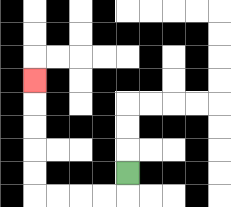{'start': '[5, 7]', 'end': '[1, 3]', 'path_directions': 'D,L,L,L,L,U,U,U,U,U', 'path_coordinates': '[[5, 7], [5, 8], [4, 8], [3, 8], [2, 8], [1, 8], [1, 7], [1, 6], [1, 5], [1, 4], [1, 3]]'}